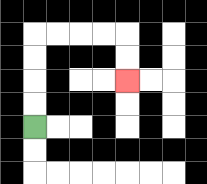{'start': '[1, 5]', 'end': '[5, 3]', 'path_directions': 'U,U,U,U,R,R,R,R,D,D', 'path_coordinates': '[[1, 5], [1, 4], [1, 3], [1, 2], [1, 1], [2, 1], [3, 1], [4, 1], [5, 1], [5, 2], [5, 3]]'}